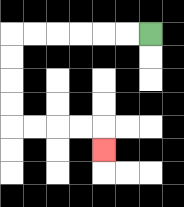{'start': '[6, 1]', 'end': '[4, 6]', 'path_directions': 'L,L,L,L,L,L,D,D,D,D,R,R,R,R,D', 'path_coordinates': '[[6, 1], [5, 1], [4, 1], [3, 1], [2, 1], [1, 1], [0, 1], [0, 2], [0, 3], [0, 4], [0, 5], [1, 5], [2, 5], [3, 5], [4, 5], [4, 6]]'}